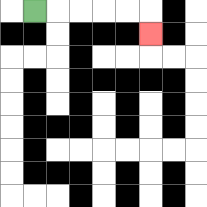{'start': '[1, 0]', 'end': '[6, 1]', 'path_directions': 'R,R,R,R,R,D', 'path_coordinates': '[[1, 0], [2, 0], [3, 0], [4, 0], [5, 0], [6, 0], [6, 1]]'}